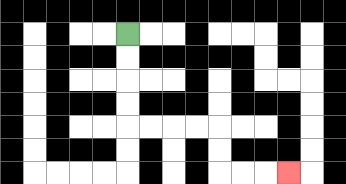{'start': '[5, 1]', 'end': '[12, 7]', 'path_directions': 'D,D,D,D,R,R,R,R,D,D,R,R,R', 'path_coordinates': '[[5, 1], [5, 2], [5, 3], [5, 4], [5, 5], [6, 5], [7, 5], [8, 5], [9, 5], [9, 6], [9, 7], [10, 7], [11, 7], [12, 7]]'}